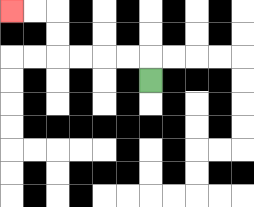{'start': '[6, 3]', 'end': '[0, 0]', 'path_directions': 'U,L,L,L,L,U,U,L,L', 'path_coordinates': '[[6, 3], [6, 2], [5, 2], [4, 2], [3, 2], [2, 2], [2, 1], [2, 0], [1, 0], [0, 0]]'}